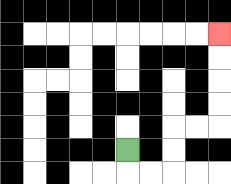{'start': '[5, 6]', 'end': '[9, 1]', 'path_directions': 'D,R,R,U,U,R,R,U,U,U,U', 'path_coordinates': '[[5, 6], [5, 7], [6, 7], [7, 7], [7, 6], [7, 5], [8, 5], [9, 5], [9, 4], [9, 3], [9, 2], [9, 1]]'}